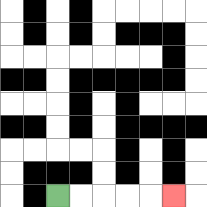{'start': '[2, 8]', 'end': '[7, 8]', 'path_directions': 'R,R,R,R,R', 'path_coordinates': '[[2, 8], [3, 8], [4, 8], [5, 8], [6, 8], [7, 8]]'}